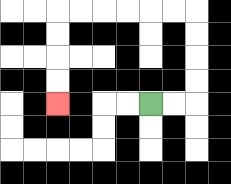{'start': '[6, 4]', 'end': '[2, 4]', 'path_directions': 'R,R,U,U,U,U,L,L,L,L,L,L,D,D,D,D', 'path_coordinates': '[[6, 4], [7, 4], [8, 4], [8, 3], [8, 2], [8, 1], [8, 0], [7, 0], [6, 0], [5, 0], [4, 0], [3, 0], [2, 0], [2, 1], [2, 2], [2, 3], [2, 4]]'}